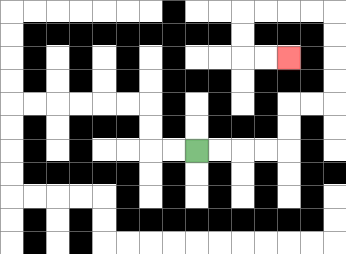{'start': '[8, 6]', 'end': '[12, 2]', 'path_directions': 'R,R,R,R,U,U,R,R,U,U,U,U,L,L,L,L,D,D,R,R', 'path_coordinates': '[[8, 6], [9, 6], [10, 6], [11, 6], [12, 6], [12, 5], [12, 4], [13, 4], [14, 4], [14, 3], [14, 2], [14, 1], [14, 0], [13, 0], [12, 0], [11, 0], [10, 0], [10, 1], [10, 2], [11, 2], [12, 2]]'}